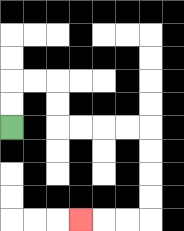{'start': '[0, 5]', 'end': '[3, 9]', 'path_directions': 'U,U,R,R,D,D,R,R,R,R,D,D,D,D,L,L,L', 'path_coordinates': '[[0, 5], [0, 4], [0, 3], [1, 3], [2, 3], [2, 4], [2, 5], [3, 5], [4, 5], [5, 5], [6, 5], [6, 6], [6, 7], [6, 8], [6, 9], [5, 9], [4, 9], [3, 9]]'}